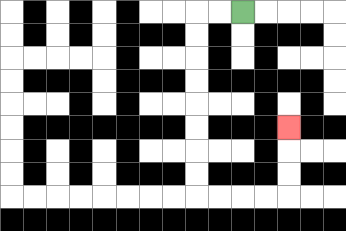{'start': '[10, 0]', 'end': '[12, 5]', 'path_directions': 'L,L,D,D,D,D,D,D,D,D,R,R,R,R,U,U,U', 'path_coordinates': '[[10, 0], [9, 0], [8, 0], [8, 1], [8, 2], [8, 3], [8, 4], [8, 5], [8, 6], [8, 7], [8, 8], [9, 8], [10, 8], [11, 8], [12, 8], [12, 7], [12, 6], [12, 5]]'}